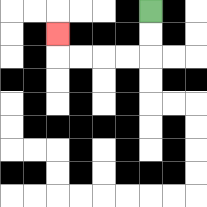{'start': '[6, 0]', 'end': '[2, 1]', 'path_directions': 'D,D,L,L,L,L,U', 'path_coordinates': '[[6, 0], [6, 1], [6, 2], [5, 2], [4, 2], [3, 2], [2, 2], [2, 1]]'}